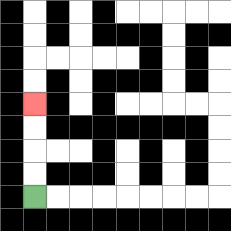{'start': '[1, 8]', 'end': '[1, 4]', 'path_directions': 'U,U,U,U', 'path_coordinates': '[[1, 8], [1, 7], [1, 6], [1, 5], [1, 4]]'}